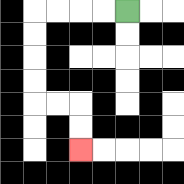{'start': '[5, 0]', 'end': '[3, 6]', 'path_directions': 'L,L,L,L,D,D,D,D,R,R,D,D', 'path_coordinates': '[[5, 0], [4, 0], [3, 0], [2, 0], [1, 0], [1, 1], [1, 2], [1, 3], [1, 4], [2, 4], [3, 4], [3, 5], [3, 6]]'}